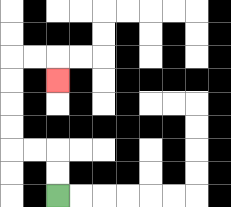{'start': '[2, 8]', 'end': '[2, 3]', 'path_directions': 'U,U,L,L,U,U,U,U,R,R,D', 'path_coordinates': '[[2, 8], [2, 7], [2, 6], [1, 6], [0, 6], [0, 5], [0, 4], [0, 3], [0, 2], [1, 2], [2, 2], [2, 3]]'}